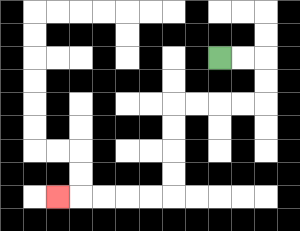{'start': '[9, 2]', 'end': '[2, 8]', 'path_directions': 'R,R,D,D,L,L,L,L,D,D,D,D,L,L,L,L,L', 'path_coordinates': '[[9, 2], [10, 2], [11, 2], [11, 3], [11, 4], [10, 4], [9, 4], [8, 4], [7, 4], [7, 5], [7, 6], [7, 7], [7, 8], [6, 8], [5, 8], [4, 8], [3, 8], [2, 8]]'}